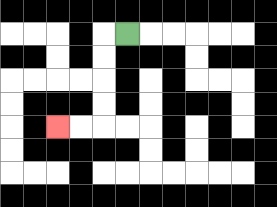{'start': '[5, 1]', 'end': '[2, 5]', 'path_directions': 'L,D,D,D,D,L,L', 'path_coordinates': '[[5, 1], [4, 1], [4, 2], [4, 3], [4, 4], [4, 5], [3, 5], [2, 5]]'}